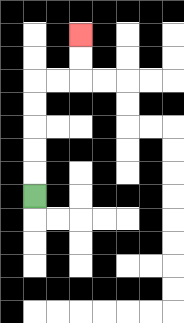{'start': '[1, 8]', 'end': '[3, 1]', 'path_directions': 'U,U,U,U,U,R,R,U,U', 'path_coordinates': '[[1, 8], [1, 7], [1, 6], [1, 5], [1, 4], [1, 3], [2, 3], [3, 3], [3, 2], [3, 1]]'}